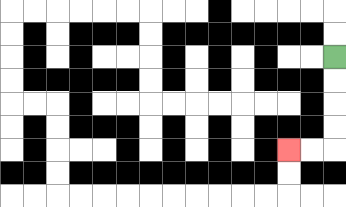{'start': '[14, 2]', 'end': '[12, 6]', 'path_directions': 'D,D,D,D,L,L', 'path_coordinates': '[[14, 2], [14, 3], [14, 4], [14, 5], [14, 6], [13, 6], [12, 6]]'}